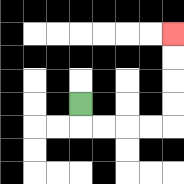{'start': '[3, 4]', 'end': '[7, 1]', 'path_directions': 'D,R,R,R,R,U,U,U,U', 'path_coordinates': '[[3, 4], [3, 5], [4, 5], [5, 5], [6, 5], [7, 5], [7, 4], [7, 3], [7, 2], [7, 1]]'}